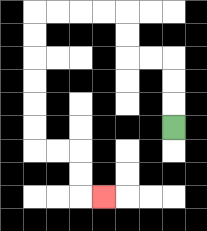{'start': '[7, 5]', 'end': '[4, 8]', 'path_directions': 'U,U,U,L,L,U,U,L,L,L,L,D,D,D,D,D,D,R,R,D,D,R', 'path_coordinates': '[[7, 5], [7, 4], [7, 3], [7, 2], [6, 2], [5, 2], [5, 1], [5, 0], [4, 0], [3, 0], [2, 0], [1, 0], [1, 1], [1, 2], [1, 3], [1, 4], [1, 5], [1, 6], [2, 6], [3, 6], [3, 7], [3, 8], [4, 8]]'}